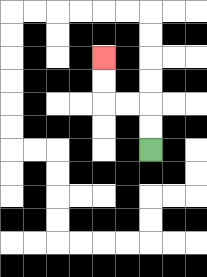{'start': '[6, 6]', 'end': '[4, 2]', 'path_directions': 'U,U,L,L,U,U', 'path_coordinates': '[[6, 6], [6, 5], [6, 4], [5, 4], [4, 4], [4, 3], [4, 2]]'}